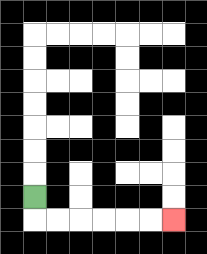{'start': '[1, 8]', 'end': '[7, 9]', 'path_directions': 'D,R,R,R,R,R,R', 'path_coordinates': '[[1, 8], [1, 9], [2, 9], [3, 9], [4, 9], [5, 9], [6, 9], [7, 9]]'}